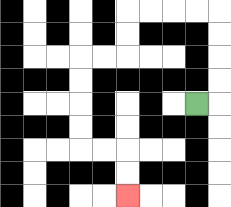{'start': '[8, 4]', 'end': '[5, 8]', 'path_directions': 'R,U,U,U,U,L,L,L,L,D,D,L,L,D,D,D,D,R,R,D,D', 'path_coordinates': '[[8, 4], [9, 4], [9, 3], [9, 2], [9, 1], [9, 0], [8, 0], [7, 0], [6, 0], [5, 0], [5, 1], [5, 2], [4, 2], [3, 2], [3, 3], [3, 4], [3, 5], [3, 6], [4, 6], [5, 6], [5, 7], [5, 8]]'}